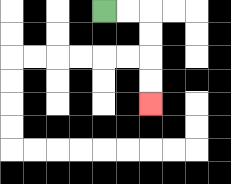{'start': '[4, 0]', 'end': '[6, 4]', 'path_directions': 'R,R,D,D,D,D', 'path_coordinates': '[[4, 0], [5, 0], [6, 0], [6, 1], [6, 2], [6, 3], [6, 4]]'}